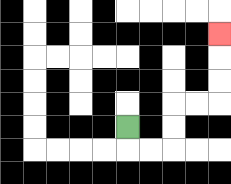{'start': '[5, 5]', 'end': '[9, 1]', 'path_directions': 'D,R,R,U,U,R,R,U,U,U', 'path_coordinates': '[[5, 5], [5, 6], [6, 6], [7, 6], [7, 5], [7, 4], [8, 4], [9, 4], [9, 3], [9, 2], [9, 1]]'}